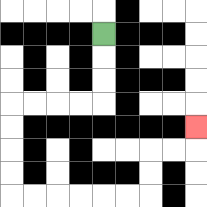{'start': '[4, 1]', 'end': '[8, 5]', 'path_directions': 'D,D,D,L,L,L,L,D,D,D,D,R,R,R,R,R,R,U,U,R,R,U', 'path_coordinates': '[[4, 1], [4, 2], [4, 3], [4, 4], [3, 4], [2, 4], [1, 4], [0, 4], [0, 5], [0, 6], [0, 7], [0, 8], [1, 8], [2, 8], [3, 8], [4, 8], [5, 8], [6, 8], [6, 7], [6, 6], [7, 6], [8, 6], [8, 5]]'}